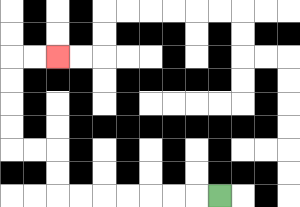{'start': '[9, 8]', 'end': '[2, 2]', 'path_directions': 'L,L,L,L,L,L,L,U,U,L,L,U,U,U,U,R,R', 'path_coordinates': '[[9, 8], [8, 8], [7, 8], [6, 8], [5, 8], [4, 8], [3, 8], [2, 8], [2, 7], [2, 6], [1, 6], [0, 6], [0, 5], [0, 4], [0, 3], [0, 2], [1, 2], [2, 2]]'}